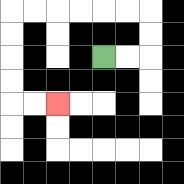{'start': '[4, 2]', 'end': '[2, 4]', 'path_directions': 'R,R,U,U,L,L,L,L,L,L,D,D,D,D,R,R', 'path_coordinates': '[[4, 2], [5, 2], [6, 2], [6, 1], [6, 0], [5, 0], [4, 0], [3, 0], [2, 0], [1, 0], [0, 0], [0, 1], [0, 2], [0, 3], [0, 4], [1, 4], [2, 4]]'}